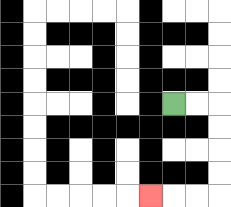{'start': '[7, 4]', 'end': '[6, 8]', 'path_directions': 'R,R,D,D,D,D,L,L,L', 'path_coordinates': '[[7, 4], [8, 4], [9, 4], [9, 5], [9, 6], [9, 7], [9, 8], [8, 8], [7, 8], [6, 8]]'}